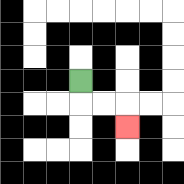{'start': '[3, 3]', 'end': '[5, 5]', 'path_directions': 'D,R,R,D', 'path_coordinates': '[[3, 3], [3, 4], [4, 4], [5, 4], [5, 5]]'}